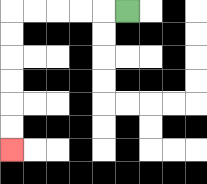{'start': '[5, 0]', 'end': '[0, 6]', 'path_directions': 'L,L,L,L,L,D,D,D,D,D,D', 'path_coordinates': '[[5, 0], [4, 0], [3, 0], [2, 0], [1, 0], [0, 0], [0, 1], [0, 2], [0, 3], [0, 4], [0, 5], [0, 6]]'}